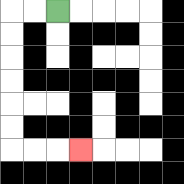{'start': '[2, 0]', 'end': '[3, 6]', 'path_directions': 'L,L,D,D,D,D,D,D,R,R,R', 'path_coordinates': '[[2, 0], [1, 0], [0, 0], [0, 1], [0, 2], [0, 3], [0, 4], [0, 5], [0, 6], [1, 6], [2, 6], [3, 6]]'}